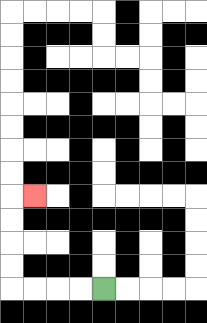{'start': '[4, 12]', 'end': '[1, 8]', 'path_directions': 'L,L,L,L,U,U,U,U,R', 'path_coordinates': '[[4, 12], [3, 12], [2, 12], [1, 12], [0, 12], [0, 11], [0, 10], [0, 9], [0, 8], [1, 8]]'}